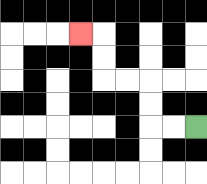{'start': '[8, 5]', 'end': '[3, 1]', 'path_directions': 'L,L,U,U,L,L,U,U,L', 'path_coordinates': '[[8, 5], [7, 5], [6, 5], [6, 4], [6, 3], [5, 3], [4, 3], [4, 2], [4, 1], [3, 1]]'}